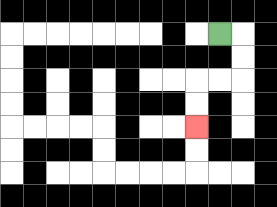{'start': '[9, 1]', 'end': '[8, 5]', 'path_directions': 'R,D,D,L,L,D,D', 'path_coordinates': '[[9, 1], [10, 1], [10, 2], [10, 3], [9, 3], [8, 3], [8, 4], [8, 5]]'}